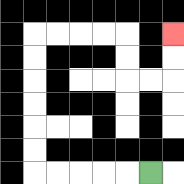{'start': '[6, 7]', 'end': '[7, 1]', 'path_directions': 'L,L,L,L,L,U,U,U,U,U,U,R,R,R,R,D,D,R,R,U,U', 'path_coordinates': '[[6, 7], [5, 7], [4, 7], [3, 7], [2, 7], [1, 7], [1, 6], [1, 5], [1, 4], [1, 3], [1, 2], [1, 1], [2, 1], [3, 1], [4, 1], [5, 1], [5, 2], [5, 3], [6, 3], [7, 3], [7, 2], [7, 1]]'}